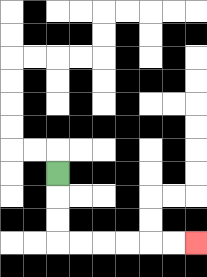{'start': '[2, 7]', 'end': '[8, 10]', 'path_directions': 'D,D,D,R,R,R,R,R,R', 'path_coordinates': '[[2, 7], [2, 8], [2, 9], [2, 10], [3, 10], [4, 10], [5, 10], [6, 10], [7, 10], [8, 10]]'}